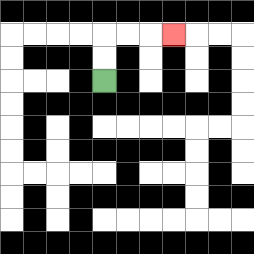{'start': '[4, 3]', 'end': '[7, 1]', 'path_directions': 'U,U,R,R,R', 'path_coordinates': '[[4, 3], [4, 2], [4, 1], [5, 1], [6, 1], [7, 1]]'}